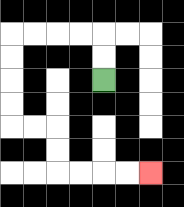{'start': '[4, 3]', 'end': '[6, 7]', 'path_directions': 'U,U,L,L,L,L,D,D,D,D,R,R,D,D,R,R,R,R', 'path_coordinates': '[[4, 3], [4, 2], [4, 1], [3, 1], [2, 1], [1, 1], [0, 1], [0, 2], [0, 3], [0, 4], [0, 5], [1, 5], [2, 5], [2, 6], [2, 7], [3, 7], [4, 7], [5, 7], [6, 7]]'}